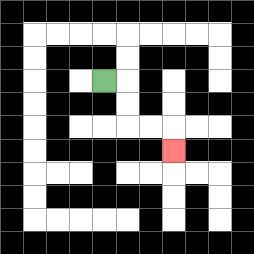{'start': '[4, 3]', 'end': '[7, 6]', 'path_directions': 'R,D,D,R,R,D', 'path_coordinates': '[[4, 3], [5, 3], [5, 4], [5, 5], [6, 5], [7, 5], [7, 6]]'}